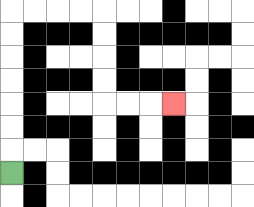{'start': '[0, 7]', 'end': '[7, 4]', 'path_directions': 'U,U,U,U,U,U,U,R,R,R,R,D,D,D,D,R,R,R', 'path_coordinates': '[[0, 7], [0, 6], [0, 5], [0, 4], [0, 3], [0, 2], [0, 1], [0, 0], [1, 0], [2, 0], [3, 0], [4, 0], [4, 1], [4, 2], [4, 3], [4, 4], [5, 4], [6, 4], [7, 4]]'}